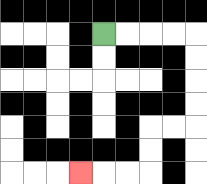{'start': '[4, 1]', 'end': '[3, 7]', 'path_directions': 'R,R,R,R,D,D,D,D,L,L,D,D,L,L,L', 'path_coordinates': '[[4, 1], [5, 1], [6, 1], [7, 1], [8, 1], [8, 2], [8, 3], [8, 4], [8, 5], [7, 5], [6, 5], [6, 6], [6, 7], [5, 7], [4, 7], [3, 7]]'}